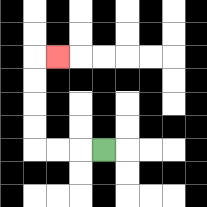{'start': '[4, 6]', 'end': '[2, 2]', 'path_directions': 'L,L,L,U,U,U,U,R', 'path_coordinates': '[[4, 6], [3, 6], [2, 6], [1, 6], [1, 5], [1, 4], [1, 3], [1, 2], [2, 2]]'}